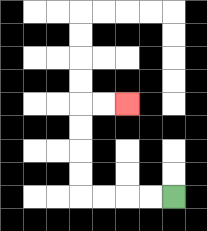{'start': '[7, 8]', 'end': '[5, 4]', 'path_directions': 'L,L,L,L,U,U,U,U,R,R', 'path_coordinates': '[[7, 8], [6, 8], [5, 8], [4, 8], [3, 8], [3, 7], [3, 6], [3, 5], [3, 4], [4, 4], [5, 4]]'}